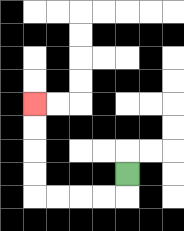{'start': '[5, 7]', 'end': '[1, 4]', 'path_directions': 'D,L,L,L,L,U,U,U,U', 'path_coordinates': '[[5, 7], [5, 8], [4, 8], [3, 8], [2, 8], [1, 8], [1, 7], [1, 6], [1, 5], [1, 4]]'}